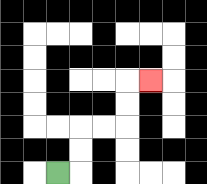{'start': '[2, 7]', 'end': '[6, 3]', 'path_directions': 'R,U,U,R,R,U,U,R', 'path_coordinates': '[[2, 7], [3, 7], [3, 6], [3, 5], [4, 5], [5, 5], [5, 4], [5, 3], [6, 3]]'}